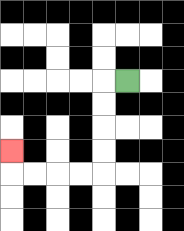{'start': '[5, 3]', 'end': '[0, 6]', 'path_directions': 'L,D,D,D,D,L,L,L,L,U', 'path_coordinates': '[[5, 3], [4, 3], [4, 4], [4, 5], [4, 6], [4, 7], [3, 7], [2, 7], [1, 7], [0, 7], [0, 6]]'}